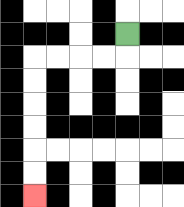{'start': '[5, 1]', 'end': '[1, 8]', 'path_directions': 'D,L,L,L,L,D,D,D,D,D,D', 'path_coordinates': '[[5, 1], [5, 2], [4, 2], [3, 2], [2, 2], [1, 2], [1, 3], [1, 4], [1, 5], [1, 6], [1, 7], [1, 8]]'}